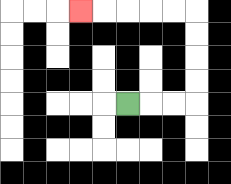{'start': '[5, 4]', 'end': '[3, 0]', 'path_directions': 'R,R,R,U,U,U,U,L,L,L,L,L', 'path_coordinates': '[[5, 4], [6, 4], [7, 4], [8, 4], [8, 3], [8, 2], [8, 1], [8, 0], [7, 0], [6, 0], [5, 0], [4, 0], [3, 0]]'}